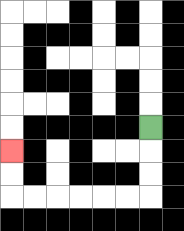{'start': '[6, 5]', 'end': '[0, 6]', 'path_directions': 'D,D,D,L,L,L,L,L,L,U,U', 'path_coordinates': '[[6, 5], [6, 6], [6, 7], [6, 8], [5, 8], [4, 8], [3, 8], [2, 8], [1, 8], [0, 8], [0, 7], [0, 6]]'}